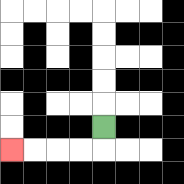{'start': '[4, 5]', 'end': '[0, 6]', 'path_directions': 'D,L,L,L,L', 'path_coordinates': '[[4, 5], [4, 6], [3, 6], [2, 6], [1, 6], [0, 6]]'}